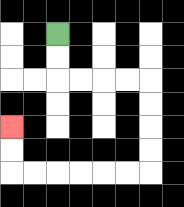{'start': '[2, 1]', 'end': '[0, 5]', 'path_directions': 'D,D,R,R,R,R,D,D,D,D,L,L,L,L,L,L,U,U', 'path_coordinates': '[[2, 1], [2, 2], [2, 3], [3, 3], [4, 3], [5, 3], [6, 3], [6, 4], [6, 5], [6, 6], [6, 7], [5, 7], [4, 7], [3, 7], [2, 7], [1, 7], [0, 7], [0, 6], [0, 5]]'}